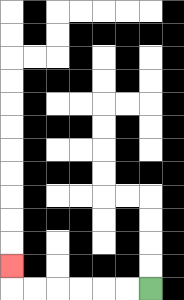{'start': '[6, 12]', 'end': '[0, 11]', 'path_directions': 'L,L,L,L,L,L,U', 'path_coordinates': '[[6, 12], [5, 12], [4, 12], [3, 12], [2, 12], [1, 12], [0, 12], [0, 11]]'}